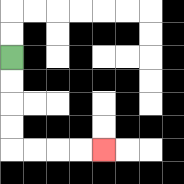{'start': '[0, 2]', 'end': '[4, 6]', 'path_directions': 'D,D,D,D,R,R,R,R', 'path_coordinates': '[[0, 2], [0, 3], [0, 4], [0, 5], [0, 6], [1, 6], [2, 6], [3, 6], [4, 6]]'}